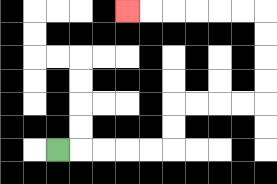{'start': '[2, 6]', 'end': '[5, 0]', 'path_directions': 'R,R,R,R,R,U,U,R,R,R,R,U,U,U,U,L,L,L,L,L,L', 'path_coordinates': '[[2, 6], [3, 6], [4, 6], [5, 6], [6, 6], [7, 6], [7, 5], [7, 4], [8, 4], [9, 4], [10, 4], [11, 4], [11, 3], [11, 2], [11, 1], [11, 0], [10, 0], [9, 0], [8, 0], [7, 0], [6, 0], [5, 0]]'}